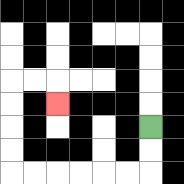{'start': '[6, 5]', 'end': '[2, 4]', 'path_directions': 'D,D,L,L,L,L,L,L,U,U,U,U,R,R,D', 'path_coordinates': '[[6, 5], [6, 6], [6, 7], [5, 7], [4, 7], [3, 7], [2, 7], [1, 7], [0, 7], [0, 6], [0, 5], [0, 4], [0, 3], [1, 3], [2, 3], [2, 4]]'}